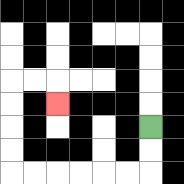{'start': '[6, 5]', 'end': '[2, 4]', 'path_directions': 'D,D,L,L,L,L,L,L,U,U,U,U,R,R,D', 'path_coordinates': '[[6, 5], [6, 6], [6, 7], [5, 7], [4, 7], [3, 7], [2, 7], [1, 7], [0, 7], [0, 6], [0, 5], [0, 4], [0, 3], [1, 3], [2, 3], [2, 4]]'}